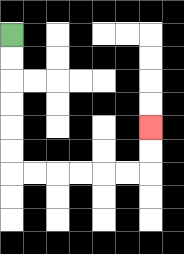{'start': '[0, 1]', 'end': '[6, 5]', 'path_directions': 'D,D,D,D,D,D,R,R,R,R,R,R,U,U', 'path_coordinates': '[[0, 1], [0, 2], [0, 3], [0, 4], [0, 5], [0, 6], [0, 7], [1, 7], [2, 7], [3, 7], [4, 7], [5, 7], [6, 7], [6, 6], [6, 5]]'}